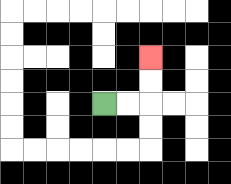{'start': '[4, 4]', 'end': '[6, 2]', 'path_directions': 'R,R,U,U', 'path_coordinates': '[[4, 4], [5, 4], [6, 4], [6, 3], [6, 2]]'}